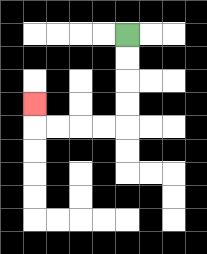{'start': '[5, 1]', 'end': '[1, 4]', 'path_directions': 'D,D,D,D,L,L,L,L,U', 'path_coordinates': '[[5, 1], [5, 2], [5, 3], [5, 4], [5, 5], [4, 5], [3, 5], [2, 5], [1, 5], [1, 4]]'}